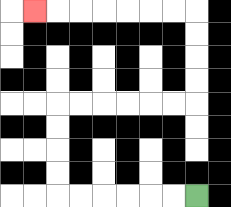{'start': '[8, 8]', 'end': '[1, 0]', 'path_directions': 'L,L,L,L,L,L,U,U,U,U,R,R,R,R,R,R,U,U,U,U,L,L,L,L,L,L,L', 'path_coordinates': '[[8, 8], [7, 8], [6, 8], [5, 8], [4, 8], [3, 8], [2, 8], [2, 7], [2, 6], [2, 5], [2, 4], [3, 4], [4, 4], [5, 4], [6, 4], [7, 4], [8, 4], [8, 3], [8, 2], [8, 1], [8, 0], [7, 0], [6, 0], [5, 0], [4, 0], [3, 0], [2, 0], [1, 0]]'}